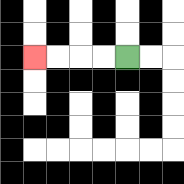{'start': '[5, 2]', 'end': '[1, 2]', 'path_directions': 'L,L,L,L', 'path_coordinates': '[[5, 2], [4, 2], [3, 2], [2, 2], [1, 2]]'}